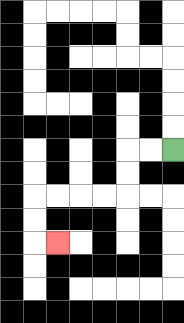{'start': '[7, 6]', 'end': '[2, 10]', 'path_directions': 'L,L,D,D,L,L,L,L,D,D,R', 'path_coordinates': '[[7, 6], [6, 6], [5, 6], [5, 7], [5, 8], [4, 8], [3, 8], [2, 8], [1, 8], [1, 9], [1, 10], [2, 10]]'}